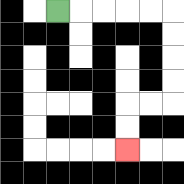{'start': '[2, 0]', 'end': '[5, 6]', 'path_directions': 'R,R,R,R,R,D,D,D,D,L,L,D,D', 'path_coordinates': '[[2, 0], [3, 0], [4, 0], [5, 0], [6, 0], [7, 0], [7, 1], [7, 2], [7, 3], [7, 4], [6, 4], [5, 4], [5, 5], [5, 6]]'}